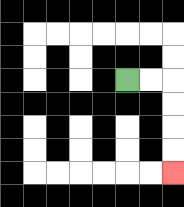{'start': '[5, 3]', 'end': '[7, 7]', 'path_directions': 'R,R,D,D,D,D', 'path_coordinates': '[[5, 3], [6, 3], [7, 3], [7, 4], [7, 5], [7, 6], [7, 7]]'}